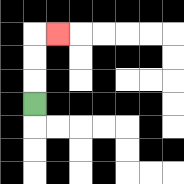{'start': '[1, 4]', 'end': '[2, 1]', 'path_directions': 'U,U,U,R', 'path_coordinates': '[[1, 4], [1, 3], [1, 2], [1, 1], [2, 1]]'}